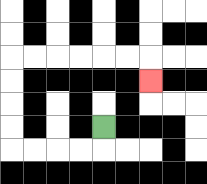{'start': '[4, 5]', 'end': '[6, 3]', 'path_directions': 'D,L,L,L,L,U,U,U,U,R,R,R,R,R,R,D', 'path_coordinates': '[[4, 5], [4, 6], [3, 6], [2, 6], [1, 6], [0, 6], [0, 5], [0, 4], [0, 3], [0, 2], [1, 2], [2, 2], [3, 2], [4, 2], [5, 2], [6, 2], [6, 3]]'}